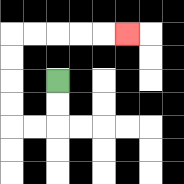{'start': '[2, 3]', 'end': '[5, 1]', 'path_directions': 'D,D,L,L,U,U,U,U,R,R,R,R,R', 'path_coordinates': '[[2, 3], [2, 4], [2, 5], [1, 5], [0, 5], [0, 4], [0, 3], [0, 2], [0, 1], [1, 1], [2, 1], [3, 1], [4, 1], [5, 1]]'}